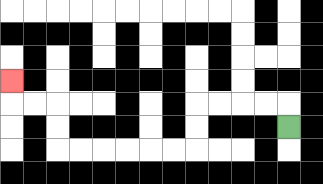{'start': '[12, 5]', 'end': '[0, 3]', 'path_directions': 'U,L,L,L,L,D,D,L,L,L,L,L,L,U,U,L,L,U', 'path_coordinates': '[[12, 5], [12, 4], [11, 4], [10, 4], [9, 4], [8, 4], [8, 5], [8, 6], [7, 6], [6, 6], [5, 6], [4, 6], [3, 6], [2, 6], [2, 5], [2, 4], [1, 4], [0, 4], [0, 3]]'}